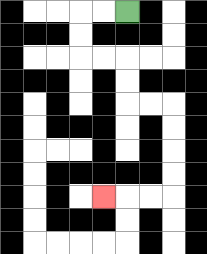{'start': '[5, 0]', 'end': '[4, 8]', 'path_directions': 'L,L,D,D,R,R,D,D,R,R,D,D,D,D,L,L,L', 'path_coordinates': '[[5, 0], [4, 0], [3, 0], [3, 1], [3, 2], [4, 2], [5, 2], [5, 3], [5, 4], [6, 4], [7, 4], [7, 5], [7, 6], [7, 7], [7, 8], [6, 8], [5, 8], [4, 8]]'}